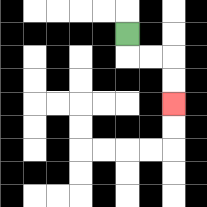{'start': '[5, 1]', 'end': '[7, 4]', 'path_directions': 'D,R,R,D,D', 'path_coordinates': '[[5, 1], [5, 2], [6, 2], [7, 2], [7, 3], [7, 4]]'}